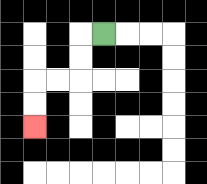{'start': '[4, 1]', 'end': '[1, 5]', 'path_directions': 'L,D,D,L,L,D,D', 'path_coordinates': '[[4, 1], [3, 1], [3, 2], [3, 3], [2, 3], [1, 3], [1, 4], [1, 5]]'}